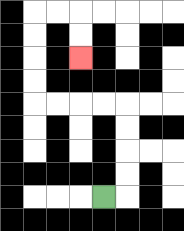{'start': '[4, 8]', 'end': '[3, 2]', 'path_directions': 'R,U,U,U,U,L,L,L,L,U,U,U,U,R,R,D,D', 'path_coordinates': '[[4, 8], [5, 8], [5, 7], [5, 6], [5, 5], [5, 4], [4, 4], [3, 4], [2, 4], [1, 4], [1, 3], [1, 2], [1, 1], [1, 0], [2, 0], [3, 0], [3, 1], [3, 2]]'}